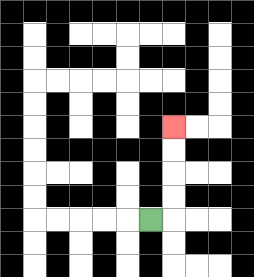{'start': '[6, 9]', 'end': '[7, 5]', 'path_directions': 'R,U,U,U,U', 'path_coordinates': '[[6, 9], [7, 9], [7, 8], [7, 7], [7, 6], [7, 5]]'}